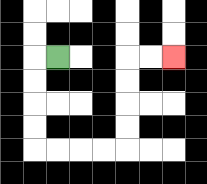{'start': '[2, 2]', 'end': '[7, 2]', 'path_directions': 'L,D,D,D,D,R,R,R,R,U,U,U,U,R,R', 'path_coordinates': '[[2, 2], [1, 2], [1, 3], [1, 4], [1, 5], [1, 6], [2, 6], [3, 6], [4, 6], [5, 6], [5, 5], [5, 4], [5, 3], [5, 2], [6, 2], [7, 2]]'}